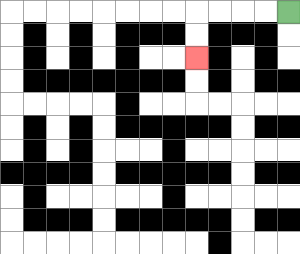{'start': '[12, 0]', 'end': '[8, 2]', 'path_directions': 'L,L,L,L,D,D', 'path_coordinates': '[[12, 0], [11, 0], [10, 0], [9, 0], [8, 0], [8, 1], [8, 2]]'}